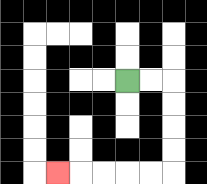{'start': '[5, 3]', 'end': '[2, 7]', 'path_directions': 'R,R,D,D,D,D,L,L,L,L,L', 'path_coordinates': '[[5, 3], [6, 3], [7, 3], [7, 4], [7, 5], [7, 6], [7, 7], [6, 7], [5, 7], [4, 7], [3, 7], [2, 7]]'}